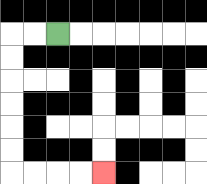{'start': '[2, 1]', 'end': '[4, 7]', 'path_directions': 'L,L,D,D,D,D,D,D,R,R,R,R', 'path_coordinates': '[[2, 1], [1, 1], [0, 1], [0, 2], [0, 3], [0, 4], [0, 5], [0, 6], [0, 7], [1, 7], [2, 7], [3, 7], [4, 7]]'}